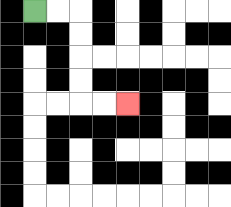{'start': '[1, 0]', 'end': '[5, 4]', 'path_directions': 'R,R,D,D,D,D,R,R', 'path_coordinates': '[[1, 0], [2, 0], [3, 0], [3, 1], [3, 2], [3, 3], [3, 4], [4, 4], [5, 4]]'}